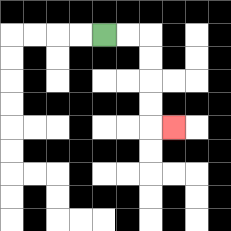{'start': '[4, 1]', 'end': '[7, 5]', 'path_directions': 'R,R,D,D,D,D,R', 'path_coordinates': '[[4, 1], [5, 1], [6, 1], [6, 2], [6, 3], [6, 4], [6, 5], [7, 5]]'}